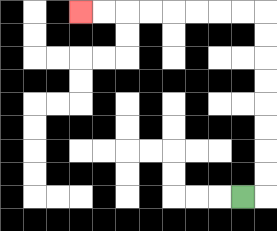{'start': '[10, 8]', 'end': '[3, 0]', 'path_directions': 'R,U,U,U,U,U,U,U,U,L,L,L,L,L,L,L,L', 'path_coordinates': '[[10, 8], [11, 8], [11, 7], [11, 6], [11, 5], [11, 4], [11, 3], [11, 2], [11, 1], [11, 0], [10, 0], [9, 0], [8, 0], [7, 0], [6, 0], [5, 0], [4, 0], [3, 0]]'}